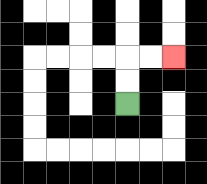{'start': '[5, 4]', 'end': '[7, 2]', 'path_directions': 'U,U,R,R', 'path_coordinates': '[[5, 4], [5, 3], [5, 2], [6, 2], [7, 2]]'}